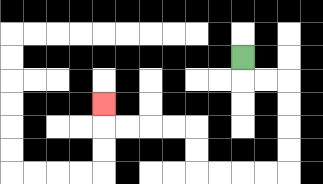{'start': '[10, 2]', 'end': '[4, 4]', 'path_directions': 'D,R,R,D,D,D,D,L,L,L,L,U,U,L,L,L,L,U', 'path_coordinates': '[[10, 2], [10, 3], [11, 3], [12, 3], [12, 4], [12, 5], [12, 6], [12, 7], [11, 7], [10, 7], [9, 7], [8, 7], [8, 6], [8, 5], [7, 5], [6, 5], [5, 5], [4, 5], [4, 4]]'}